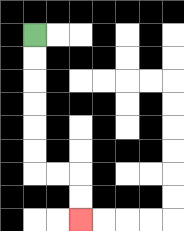{'start': '[1, 1]', 'end': '[3, 9]', 'path_directions': 'D,D,D,D,D,D,R,R,D,D', 'path_coordinates': '[[1, 1], [1, 2], [1, 3], [1, 4], [1, 5], [1, 6], [1, 7], [2, 7], [3, 7], [3, 8], [3, 9]]'}